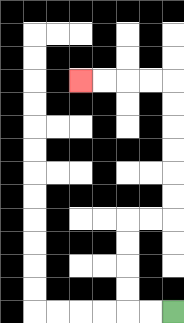{'start': '[7, 13]', 'end': '[3, 3]', 'path_directions': 'L,L,U,U,U,U,R,R,U,U,U,U,U,U,L,L,L,L', 'path_coordinates': '[[7, 13], [6, 13], [5, 13], [5, 12], [5, 11], [5, 10], [5, 9], [6, 9], [7, 9], [7, 8], [7, 7], [7, 6], [7, 5], [7, 4], [7, 3], [6, 3], [5, 3], [4, 3], [3, 3]]'}